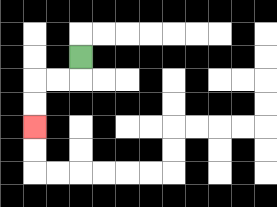{'start': '[3, 2]', 'end': '[1, 5]', 'path_directions': 'D,L,L,D,D', 'path_coordinates': '[[3, 2], [3, 3], [2, 3], [1, 3], [1, 4], [1, 5]]'}